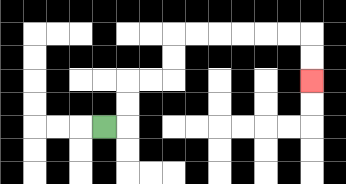{'start': '[4, 5]', 'end': '[13, 3]', 'path_directions': 'R,U,U,R,R,U,U,R,R,R,R,R,R,D,D', 'path_coordinates': '[[4, 5], [5, 5], [5, 4], [5, 3], [6, 3], [7, 3], [7, 2], [7, 1], [8, 1], [9, 1], [10, 1], [11, 1], [12, 1], [13, 1], [13, 2], [13, 3]]'}